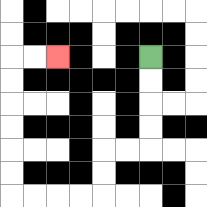{'start': '[6, 2]', 'end': '[2, 2]', 'path_directions': 'D,D,D,D,L,L,D,D,L,L,L,L,U,U,U,U,U,U,R,R', 'path_coordinates': '[[6, 2], [6, 3], [6, 4], [6, 5], [6, 6], [5, 6], [4, 6], [4, 7], [4, 8], [3, 8], [2, 8], [1, 8], [0, 8], [0, 7], [0, 6], [0, 5], [0, 4], [0, 3], [0, 2], [1, 2], [2, 2]]'}